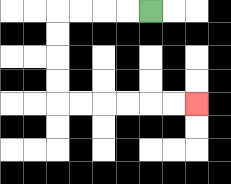{'start': '[6, 0]', 'end': '[8, 4]', 'path_directions': 'L,L,L,L,D,D,D,D,R,R,R,R,R,R', 'path_coordinates': '[[6, 0], [5, 0], [4, 0], [3, 0], [2, 0], [2, 1], [2, 2], [2, 3], [2, 4], [3, 4], [4, 4], [5, 4], [6, 4], [7, 4], [8, 4]]'}